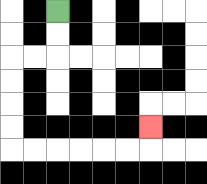{'start': '[2, 0]', 'end': '[6, 5]', 'path_directions': 'D,D,L,L,D,D,D,D,R,R,R,R,R,R,U', 'path_coordinates': '[[2, 0], [2, 1], [2, 2], [1, 2], [0, 2], [0, 3], [0, 4], [0, 5], [0, 6], [1, 6], [2, 6], [3, 6], [4, 6], [5, 6], [6, 6], [6, 5]]'}